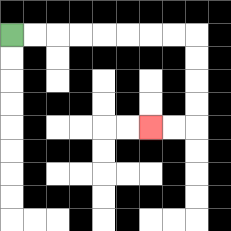{'start': '[0, 1]', 'end': '[6, 5]', 'path_directions': 'R,R,R,R,R,R,R,R,D,D,D,D,L,L', 'path_coordinates': '[[0, 1], [1, 1], [2, 1], [3, 1], [4, 1], [5, 1], [6, 1], [7, 1], [8, 1], [8, 2], [8, 3], [8, 4], [8, 5], [7, 5], [6, 5]]'}